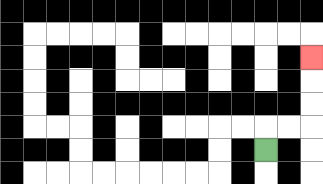{'start': '[11, 6]', 'end': '[13, 2]', 'path_directions': 'U,R,R,U,U,U', 'path_coordinates': '[[11, 6], [11, 5], [12, 5], [13, 5], [13, 4], [13, 3], [13, 2]]'}